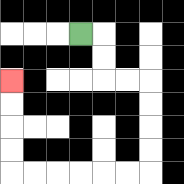{'start': '[3, 1]', 'end': '[0, 3]', 'path_directions': 'R,D,D,R,R,D,D,D,D,L,L,L,L,L,L,U,U,U,U', 'path_coordinates': '[[3, 1], [4, 1], [4, 2], [4, 3], [5, 3], [6, 3], [6, 4], [6, 5], [6, 6], [6, 7], [5, 7], [4, 7], [3, 7], [2, 7], [1, 7], [0, 7], [0, 6], [0, 5], [0, 4], [0, 3]]'}